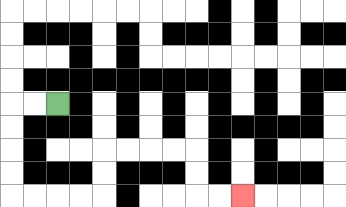{'start': '[2, 4]', 'end': '[10, 8]', 'path_directions': 'L,L,D,D,D,D,R,R,R,R,U,U,R,R,R,R,D,D,R,R', 'path_coordinates': '[[2, 4], [1, 4], [0, 4], [0, 5], [0, 6], [0, 7], [0, 8], [1, 8], [2, 8], [3, 8], [4, 8], [4, 7], [4, 6], [5, 6], [6, 6], [7, 6], [8, 6], [8, 7], [8, 8], [9, 8], [10, 8]]'}